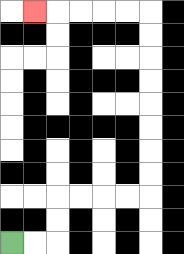{'start': '[0, 10]', 'end': '[1, 0]', 'path_directions': 'R,R,U,U,R,R,R,R,U,U,U,U,U,U,U,U,L,L,L,L,L', 'path_coordinates': '[[0, 10], [1, 10], [2, 10], [2, 9], [2, 8], [3, 8], [4, 8], [5, 8], [6, 8], [6, 7], [6, 6], [6, 5], [6, 4], [6, 3], [6, 2], [6, 1], [6, 0], [5, 0], [4, 0], [3, 0], [2, 0], [1, 0]]'}